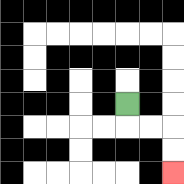{'start': '[5, 4]', 'end': '[7, 7]', 'path_directions': 'D,R,R,D,D', 'path_coordinates': '[[5, 4], [5, 5], [6, 5], [7, 5], [7, 6], [7, 7]]'}